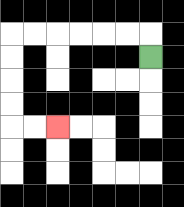{'start': '[6, 2]', 'end': '[2, 5]', 'path_directions': 'U,L,L,L,L,L,L,D,D,D,D,R,R', 'path_coordinates': '[[6, 2], [6, 1], [5, 1], [4, 1], [3, 1], [2, 1], [1, 1], [0, 1], [0, 2], [0, 3], [0, 4], [0, 5], [1, 5], [2, 5]]'}